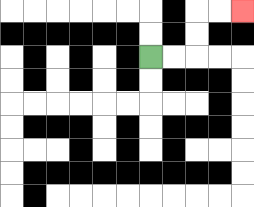{'start': '[6, 2]', 'end': '[10, 0]', 'path_directions': 'R,R,U,U,R,R', 'path_coordinates': '[[6, 2], [7, 2], [8, 2], [8, 1], [8, 0], [9, 0], [10, 0]]'}